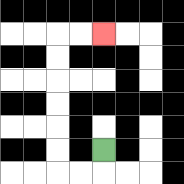{'start': '[4, 6]', 'end': '[4, 1]', 'path_directions': 'D,L,L,U,U,U,U,U,U,R,R', 'path_coordinates': '[[4, 6], [4, 7], [3, 7], [2, 7], [2, 6], [2, 5], [2, 4], [2, 3], [2, 2], [2, 1], [3, 1], [4, 1]]'}